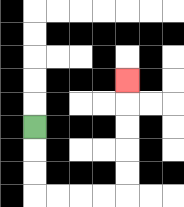{'start': '[1, 5]', 'end': '[5, 3]', 'path_directions': 'D,D,D,R,R,R,R,U,U,U,U,U', 'path_coordinates': '[[1, 5], [1, 6], [1, 7], [1, 8], [2, 8], [3, 8], [4, 8], [5, 8], [5, 7], [5, 6], [5, 5], [5, 4], [5, 3]]'}